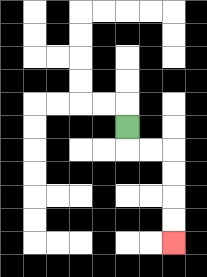{'start': '[5, 5]', 'end': '[7, 10]', 'path_directions': 'D,R,R,D,D,D,D', 'path_coordinates': '[[5, 5], [5, 6], [6, 6], [7, 6], [7, 7], [7, 8], [7, 9], [7, 10]]'}